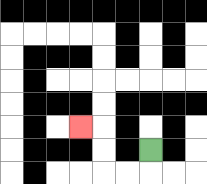{'start': '[6, 6]', 'end': '[3, 5]', 'path_directions': 'D,L,L,U,U,L', 'path_coordinates': '[[6, 6], [6, 7], [5, 7], [4, 7], [4, 6], [4, 5], [3, 5]]'}